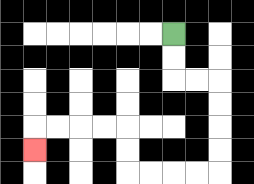{'start': '[7, 1]', 'end': '[1, 6]', 'path_directions': 'D,D,R,R,D,D,D,D,L,L,L,L,U,U,L,L,L,L,D', 'path_coordinates': '[[7, 1], [7, 2], [7, 3], [8, 3], [9, 3], [9, 4], [9, 5], [9, 6], [9, 7], [8, 7], [7, 7], [6, 7], [5, 7], [5, 6], [5, 5], [4, 5], [3, 5], [2, 5], [1, 5], [1, 6]]'}